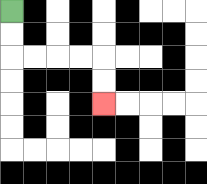{'start': '[0, 0]', 'end': '[4, 4]', 'path_directions': 'D,D,R,R,R,R,D,D', 'path_coordinates': '[[0, 0], [0, 1], [0, 2], [1, 2], [2, 2], [3, 2], [4, 2], [4, 3], [4, 4]]'}